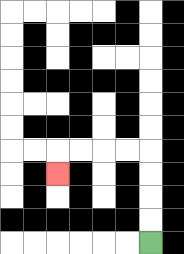{'start': '[6, 10]', 'end': '[2, 7]', 'path_directions': 'U,U,U,U,L,L,L,L,D', 'path_coordinates': '[[6, 10], [6, 9], [6, 8], [6, 7], [6, 6], [5, 6], [4, 6], [3, 6], [2, 6], [2, 7]]'}